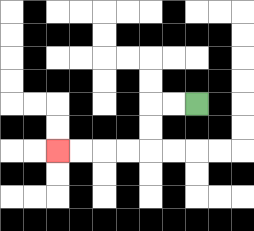{'start': '[8, 4]', 'end': '[2, 6]', 'path_directions': 'L,L,D,D,L,L,L,L', 'path_coordinates': '[[8, 4], [7, 4], [6, 4], [6, 5], [6, 6], [5, 6], [4, 6], [3, 6], [2, 6]]'}